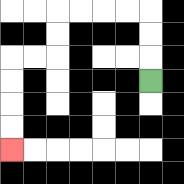{'start': '[6, 3]', 'end': '[0, 6]', 'path_directions': 'U,U,U,L,L,L,L,D,D,L,L,D,D,D,D', 'path_coordinates': '[[6, 3], [6, 2], [6, 1], [6, 0], [5, 0], [4, 0], [3, 0], [2, 0], [2, 1], [2, 2], [1, 2], [0, 2], [0, 3], [0, 4], [0, 5], [0, 6]]'}